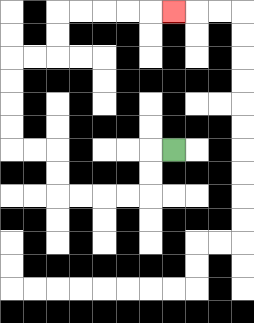{'start': '[7, 6]', 'end': '[7, 0]', 'path_directions': 'L,D,D,L,L,L,L,U,U,L,L,U,U,U,U,R,R,U,U,R,R,R,R,R', 'path_coordinates': '[[7, 6], [6, 6], [6, 7], [6, 8], [5, 8], [4, 8], [3, 8], [2, 8], [2, 7], [2, 6], [1, 6], [0, 6], [0, 5], [0, 4], [0, 3], [0, 2], [1, 2], [2, 2], [2, 1], [2, 0], [3, 0], [4, 0], [5, 0], [6, 0], [7, 0]]'}